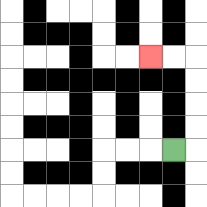{'start': '[7, 6]', 'end': '[6, 2]', 'path_directions': 'R,U,U,U,U,L,L', 'path_coordinates': '[[7, 6], [8, 6], [8, 5], [8, 4], [8, 3], [8, 2], [7, 2], [6, 2]]'}